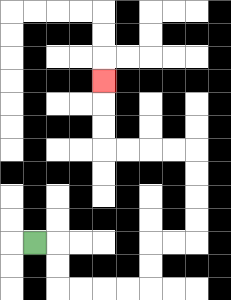{'start': '[1, 10]', 'end': '[4, 3]', 'path_directions': 'R,D,D,R,R,R,R,U,U,R,R,U,U,U,U,L,L,L,L,U,U,U', 'path_coordinates': '[[1, 10], [2, 10], [2, 11], [2, 12], [3, 12], [4, 12], [5, 12], [6, 12], [6, 11], [6, 10], [7, 10], [8, 10], [8, 9], [8, 8], [8, 7], [8, 6], [7, 6], [6, 6], [5, 6], [4, 6], [4, 5], [4, 4], [4, 3]]'}